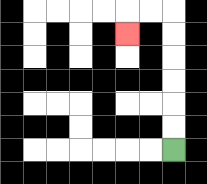{'start': '[7, 6]', 'end': '[5, 1]', 'path_directions': 'U,U,U,U,U,U,L,L,D', 'path_coordinates': '[[7, 6], [7, 5], [7, 4], [7, 3], [7, 2], [7, 1], [7, 0], [6, 0], [5, 0], [5, 1]]'}